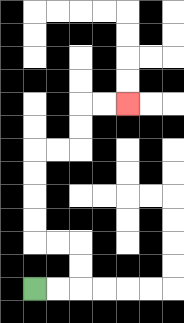{'start': '[1, 12]', 'end': '[5, 4]', 'path_directions': 'R,R,U,U,L,L,U,U,U,U,R,R,U,U,R,R', 'path_coordinates': '[[1, 12], [2, 12], [3, 12], [3, 11], [3, 10], [2, 10], [1, 10], [1, 9], [1, 8], [1, 7], [1, 6], [2, 6], [3, 6], [3, 5], [3, 4], [4, 4], [5, 4]]'}